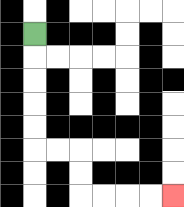{'start': '[1, 1]', 'end': '[7, 8]', 'path_directions': 'D,D,D,D,D,R,R,D,D,R,R,R,R', 'path_coordinates': '[[1, 1], [1, 2], [1, 3], [1, 4], [1, 5], [1, 6], [2, 6], [3, 6], [3, 7], [3, 8], [4, 8], [5, 8], [6, 8], [7, 8]]'}